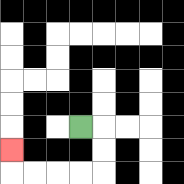{'start': '[3, 5]', 'end': '[0, 6]', 'path_directions': 'R,D,D,L,L,L,L,U', 'path_coordinates': '[[3, 5], [4, 5], [4, 6], [4, 7], [3, 7], [2, 7], [1, 7], [0, 7], [0, 6]]'}